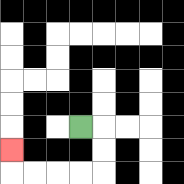{'start': '[3, 5]', 'end': '[0, 6]', 'path_directions': 'R,D,D,L,L,L,L,U', 'path_coordinates': '[[3, 5], [4, 5], [4, 6], [4, 7], [3, 7], [2, 7], [1, 7], [0, 7], [0, 6]]'}